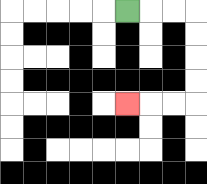{'start': '[5, 0]', 'end': '[5, 4]', 'path_directions': 'R,R,R,D,D,D,D,L,L,L', 'path_coordinates': '[[5, 0], [6, 0], [7, 0], [8, 0], [8, 1], [8, 2], [8, 3], [8, 4], [7, 4], [6, 4], [5, 4]]'}